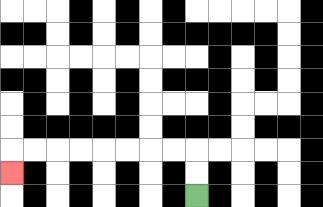{'start': '[8, 8]', 'end': '[0, 7]', 'path_directions': 'U,U,L,L,L,L,L,L,L,L,D', 'path_coordinates': '[[8, 8], [8, 7], [8, 6], [7, 6], [6, 6], [5, 6], [4, 6], [3, 6], [2, 6], [1, 6], [0, 6], [0, 7]]'}